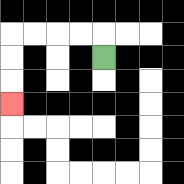{'start': '[4, 2]', 'end': '[0, 4]', 'path_directions': 'U,L,L,L,L,D,D,D', 'path_coordinates': '[[4, 2], [4, 1], [3, 1], [2, 1], [1, 1], [0, 1], [0, 2], [0, 3], [0, 4]]'}